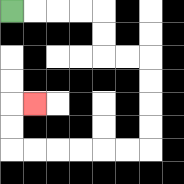{'start': '[0, 0]', 'end': '[1, 4]', 'path_directions': 'R,R,R,R,D,D,R,R,D,D,D,D,L,L,L,L,L,L,U,U,R', 'path_coordinates': '[[0, 0], [1, 0], [2, 0], [3, 0], [4, 0], [4, 1], [4, 2], [5, 2], [6, 2], [6, 3], [6, 4], [6, 5], [6, 6], [5, 6], [4, 6], [3, 6], [2, 6], [1, 6], [0, 6], [0, 5], [0, 4], [1, 4]]'}